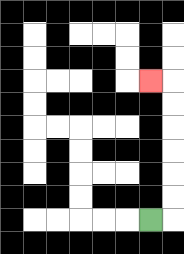{'start': '[6, 9]', 'end': '[6, 3]', 'path_directions': 'R,U,U,U,U,U,U,L', 'path_coordinates': '[[6, 9], [7, 9], [7, 8], [7, 7], [7, 6], [7, 5], [7, 4], [7, 3], [6, 3]]'}